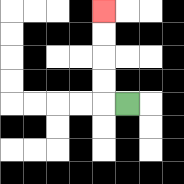{'start': '[5, 4]', 'end': '[4, 0]', 'path_directions': 'L,U,U,U,U', 'path_coordinates': '[[5, 4], [4, 4], [4, 3], [4, 2], [4, 1], [4, 0]]'}